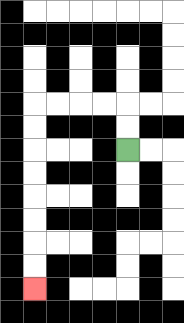{'start': '[5, 6]', 'end': '[1, 12]', 'path_directions': 'U,U,L,L,L,L,D,D,D,D,D,D,D,D', 'path_coordinates': '[[5, 6], [5, 5], [5, 4], [4, 4], [3, 4], [2, 4], [1, 4], [1, 5], [1, 6], [1, 7], [1, 8], [1, 9], [1, 10], [1, 11], [1, 12]]'}